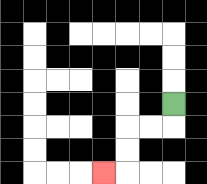{'start': '[7, 4]', 'end': '[4, 7]', 'path_directions': 'D,L,L,D,D,L', 'path_coordinates': '[[7, 4], [7, 5], [6, 5], [5, 5], [5, 6], [5, 7], [4, 7]]'}